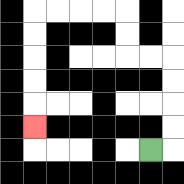{'start': '[6, 6]', 'end': '[1, 5]', 'path_directions': 'R,U,U,U,U,L,L,U,U,L,L,L,L,D,D,D,D,D', 'path_coordinates': '[[6, 6], [7, 6], [7, 5], [7, 4], [7, 3], [7, 2], [6, 2], [5, 2], [5, 1], [5, 0], [4, 0], [3, 0], [2, 0], [1, 0], [1, 1], [1, 2], [1, 3], [1, 4], [1, 5]]'}